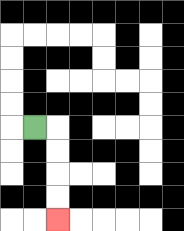{'start': '[1, 5]', 'end': '[2, 9]', 'path_directions': 'R,D,D,D,D', 'path_coordinates': '[[1, 5], [2, 5], [2, 6], [2, 7], [2, 8], [2, 9]]'}